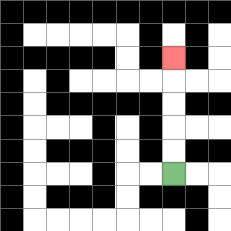{'start': '[7, 7]', 'end': '[7, 2]', 'path_directions': 'U,U,U,U,U', 'path_coordinates': '[[7, 7], [7, 6], [7, 5], [7, 4], [7, 3], [7, 2]]'}